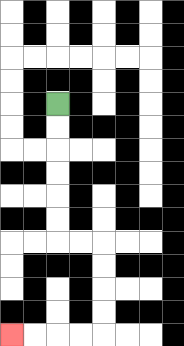{'start': '[2, 4]', 'end': '[0, 14]', 'path_directions': 'D,D,D,D,D,D,R,R,D,D,D,D,L,L,L,L', 'path_coordinates': '[[2, 4], [2, 5], [2, 6], [2, 7], [2, 8], [2, 9], [2, 10], [3, 10], [4, 10], [4, 11], [4, 12], [4, 13], [4, 14], [3, 14], [2, 14], [1, 14], [0, 14]]'}